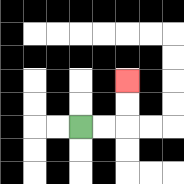{'start': '[3, 5]', 'end': '[5, 3]', 'path_directions': 'R,R,U,U', 'path_coordinates': '[[3, 5], [4, 5], [5, 5], [5, 4], [5, 3]]'}